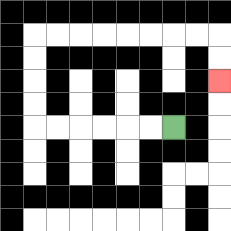{'start': '[7, 5]', 'end': '[9, 3]', 'path_directions': 'L,L,L,L,L,L,U,U,U,U,R,R,R,R,R,R,R,R,D,D', 'path_coordinates': '[[7, 5], [6, 5], [5, 5], [4, 5], [3, 5], [2, 5], [1, 5], [1, 4], [1, 3], [1, 2], [1, 1], [2, 1], [3, 1], [4, 1], [5, 1], [6, 1], [7, 1], [8, 1], [9, 1], [9, 2], [9, 3]]'}